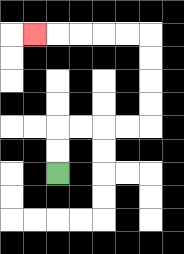{'start': '[2, 7]', 'end': '[1, 1]', 'path_directions': 'U,U,R,R,R,R,U,U,U,U,L,L,L,L,L', 'path_coordinates': '[[2, 7], [2, 6], [2, 5], [3, 5], [4, 5], [5, 5], [6, 5], [6, 4], [6, 3], [6, 2], [6, 1], [5, 1], [4, 1], [3, 1], [2, 1], [1, 1]]'}